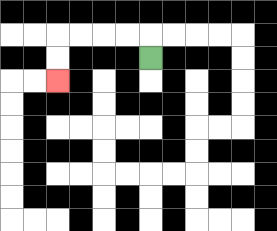{'start': '[6, 2]', 'end': '[2, 3]', 'path_directions': 'U,L,L,L,L,D,D', 'path_coordinates': '[[6, 2], [6, 1], [5, 1], [4, 1], [3, 1], [2, 1], [2, 2], [2, 3]]'}